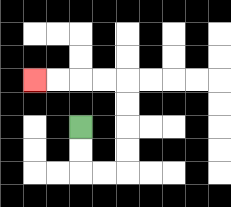{'start': '[3, 5]', 'end': '[1, 3]', 'path_directions': 'D,D,R,R,U,U,U,U,L,L,L,L', 'path_coordinates': '[[3, 5], [3, 6], [3, 7], [4, 7], [5, 7], [5, 6], [5, 5], [5, 4], [5, 3], [4, 3], [3, 3], [2, 3], [1, 3]]'}